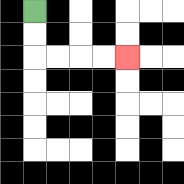{'start': '[1, 0]', 'end': '[5, 2]', 'path_directions': 'D,D,R,R,R,R', 'path_coordinates': '[[1, 0], [1, 1], [1, 2], [2, 2], [3, 2], [4, 2], [5, 2]]'}